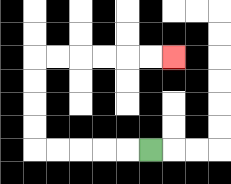{'start': '[6, 6]', 'end': '[7, 2]', 'path_directions': 'L,L,L,L,L,U,U,U,U,R,R,R,R,R,R', 'path_coordinates': '[[6, 6], [5, 6], [4, 6], [3, 6], [2, 6], [1, 6], [1, 5], [1, 4], [1, 3], [1, 2], [2, 2], [3, 2], [4, 2], [5, 2], [6, 2], [7, 2]]'}